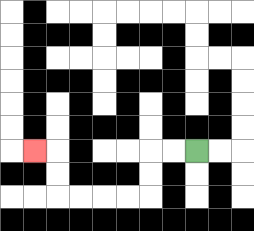{'start': '[8, 6]', 'end': '[1, 6]', 'path_directions': 'L,L,D,D,L,L,L,L,U,U,L', 'path_coordinates': '[[8, 6], [7, 6], [6, 6], [6, 7], [6, 8], [5, 8], [4, 8], [3, 8], [2, 8], [2, 7], [2, 6], [1, 6]]'}